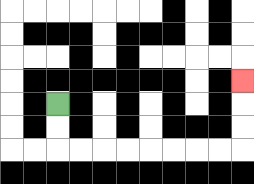{'start': '[2, 4]', 'end': '[10, 3]', 'path_directions': 'D,D,R,R,R,R,R,R,R,R,U,U,U', 'path_coordinates': '[[2, 4], [2, 5], [2, 6], [3, 6], [4, 6], [5, 6], [6, 6], [7, 6], [8, 6], [9, 6], [10, 6], [10, 5], [10, 4], [10, 3]]'}